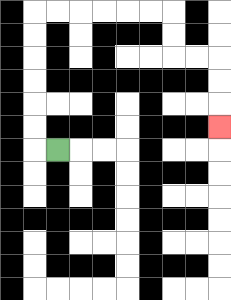{'start': '[2, 6]', 'end': '[9, 5]', 'path_directions': 'L,U,U,U,U,U,U,R,R,R,R,R,R,D,D,R,R,D,D,D', 'path_coordinates': '[[2, 6], [1, 6], [1, 5], [1, 4], [1, 3], [1, 2], [1, 1], [1, 0], [2, 0], [3, 0], [4, 0], [5, 0], [6, 0], [7, 0], [7, 1], [7, 2], [8, 2], [9, 2], [9, 3], [9, 4], [9, 5]]'}